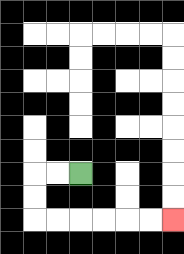{'start': '[3, 7]', 'end': '[7, 9]', 'path_directions': 'L,L,D,D,R,R,R,R,R,R', 'path_coordinates': '[[3, 7], [2, 7], [1, 7], [1, 8], [1, 9], [2, 9], [3, 9], [4, 9], [5, 9], [6, 9], [7, 9]]'}